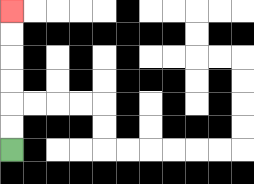{'start': '[0, 6]', 'end': '[0, 0]', 'path_directions': 'U,U,U,U,U,U', 'path_coordinates': '[[0, 6], [0, 5], [0, 4], [0, 3], [0, 2], [0, 1], [0, 0]]'}